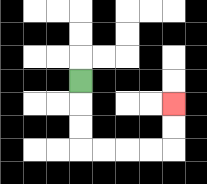{'start': '[3, 3]', 'end': '[7, 4]', 'path_directions': 'D,D,D,R,R,R,R,U,U', 'path_coordinates': '[[3, 3], [3, 4], [3, 5], [3, 6], [4, 6], [5, 6], [6, 6], [7, 6], [7, 5], [7, 4]]'}